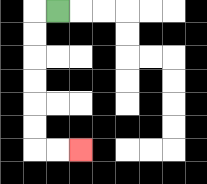{'start': '[2, 0]', 'end': '[3, 6]', 'path_directions': 'L,D,D,D,D,D,D,R,R', 'path_coordinates': '[[2, 0], [1, 0], [1, 1], [1, 2], [1, 3], [1, 4], [1, 5], [1, 6], [2, 6], [3, 6]]'}